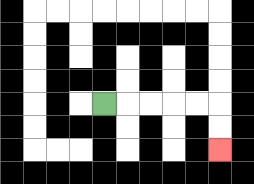{'start': '[4, 4]', 'end': '[9, 6]', 'path_directions': 'R,R,R,R,R,D,D', 'path_coordinates': '[[4, 4], [5, 4], [6, 4], [7, 4], [8, 4], [9, 4], [9, 5], [9, 6]]'}